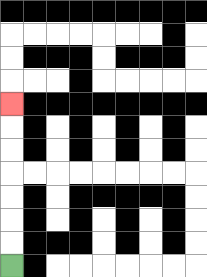{'start': '[0, 11]', 'end': '[0, 4]', 'path_directions': 'U,U,U,U,U,U,U', 'path_coordinates': '[[0, 11], [0, 10], [0, 9], [0, 8], [0, 7], [0, 6], [0, 5], [0, 4]]'}